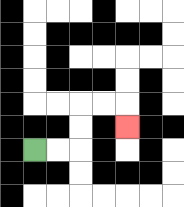{'start': '[1, 6]', 'end': '[5, 5]', 'path_directions': 'R,R,U,U,R,R,D', 'path_coordinates': '[[1, 6], [2, 6], [3, 6], [3, 5], [3, 4], [4, 4], [5, 4], [5, 5]]'}